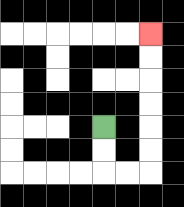{'start': '[4, 5]', 'end': '[6, 1]', 'path_directions': 'D,D,R,R,U,U,U,U,U,U', 'path_coordinates': '[[4, 5], [4, 6], [4, 7], [5, 7], [6, 7], [6, 6], [6, 5], [6, 4], [6, 3], [6, 2], [6, 1]]'}